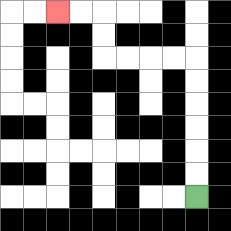{'start': '[8, 8]', 'end': '[2, 0]', 'path_directions': 'U,U,U,U,U,U,L,L,L,L,U,U,L,L', 'path_coordinates': '[[8, 8], [8, 7], [8, 6], [8, 5], [8, 4], [8, 3], [8, 2], [7, 2], [6, 2], [5, 2], [4, 2], [4, 1], [4, 0], [3, 0], [2, 0]]'}